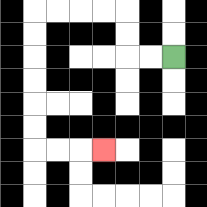{'start': '[7, 2]', 'end': '[4, 6]', 'path_directions': 'L,L,U,U,L,L,L,L,D,D,D,D,D,D,R,R,R', 'path_coordinates': '[[7, 2], [6, 2], [5, 2], [5, 1], [5, 0], [4, 0], [3, 0], [2, 0], [1, 0], [1, 1], [1, 2], [1, 3], [1, 4], [1, 5], [1, 6], [2, 6], [3, 6], [4, 6]]'}